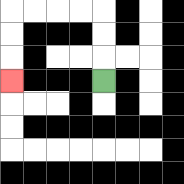{'start': '[4, 3]', 'end': '[0, 3]', 'path_directions': 'U,U,U,L,L,L,L,D,D,D', 'path_coordinates': '[[4, 3], [4, 2], [4, 1], [4, 0], [3, 0], [2, 0], [1, 0], [0, 0], [0, 1], [0, 2], [0, 3]]'}